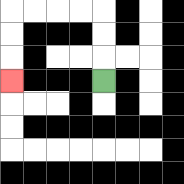{'start': '[4, 3]', 'end': '[0, 3]', 'path_directions': 'U,U,U,L,L,L,L,D,D,D', 'path_coordinates': '[[4, 3], [4, 2], [4, 1], [4, 0], [3, 0], [2, 0], [1, 0], [0, 0], [0, 1], [0, 2], [0, 3]]'}